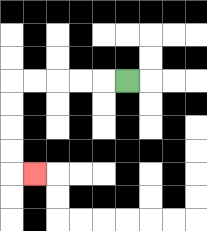{'start': '[5, 3]', 'end': '[1, 7]', 'path_directions': 'L,L,L,L,L,D,D,D,D,R', 'path_coordinates': '[[5, 3], [4, 3], [3, 3], [2, 3], [1, 3], [0, 3], [0, 4], [0, 5], [0, 6], [0, 7], [1, 7]]'}